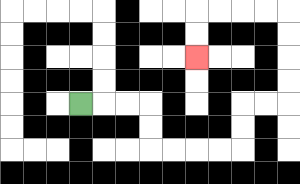{'start': '[3, 4]', 'end': '[8, 2]', 'path_directions': 'R,R,R,D,D,R,R,R,R,U,U,R,R,U,U,U,U,L,L,L,L,D,D', 'path_coordinates': '[[3, 4], [4, 4], [5, 4], [6, 4], [6, 5], [6, 6], [7, 6], [8, 6], [9, 6], [10, 6], [10, 5], [10, 4], [11, 4], [12, 4], [12, 3], [12, 2], [12, 1], [12, 0], [11, 0], [10, 0], [9, 0], [8, 0], [8, 1], [8, 2]]'}